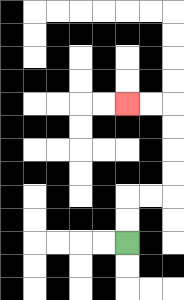{'start': '[5, 10]', 'end': '[5, 4]', 'path_directions': 'U,U,R,R,U,U,U,U,L,L', 'path_coordinates': '[[5, 10], [5, 9], [5, 8], [6, 8], [7, 8], [7, 7], [7, 6], [7, 5], [7, 4], [6, 4], [5, 4]]'}